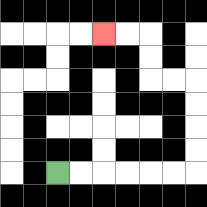{'start': '[2, 7]', 'end': '[4, 1]', 'path_directions': 'R,R,R,R,R,R,U,U,U,U,L,L,U,U,L,L', 'path_coordinates': '[[2, 7], [3, 7], [4, 7], [5, 7], [6, 7], [7, 7], [8, 7], [8, 6], [8, 5], [8, 4], [8, 3], [7, 3], [6, 3], [6, 2], [6, 1], [5, 1], [4, 1]]'}